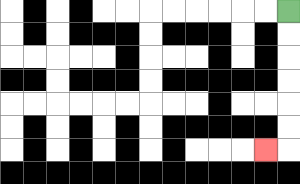{'start': '[12, 0]', 'end': '[11, 6]', 'path_directions': 'D,D,D,D,D,D,L', 'path_coordinates': '[[12, 0], [12, 1], [12, 2], [12, 3], [12, 4], [12, 5], [12, 6], [11, 6]]'}